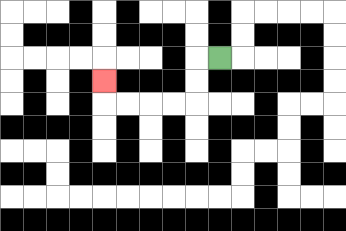{'start': '[9, 2]', 'end': '[4, 3]', 'path_directions': 'L,D,D,L,L,L,L,U', 'path_coordinates': '[[9, 2], [8, 2], [8, 3], [8, 4], [7, 4], [6, 4], [5, 4], [4, 4], [4, 3]]'}